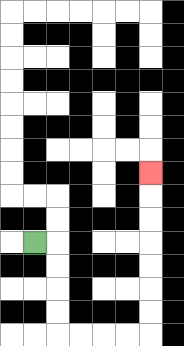{'start': '[1, 10]', 'end': '[6, 7]', 'path_directions': 'R,D,D,D,D,R,R,R,R,U,U,U,U,U,U,U', 'path_coordinates': '[[1, 10], [2, 10], [2, 11], [2, 12], [2, 13], [2, 14], [3, 14], [4, 14], [5, 14], [6, 14], [6, 13], [6, 12], [6, 11], [6, 10], [6, 9], [6, 8], [6, 7]]'}